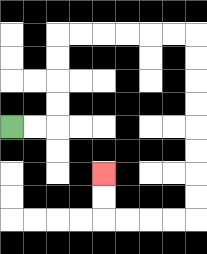{'start': '[0, 5]', 'end': '[4, 7]', 'path_directions': 'R,R,U,U,U,U,R,R,R,R,R,R,D,D,D,D,D,D,D,D,L,L,L,L,U,U', 'path_coordinates': '[[0, 5], [1, 5], [2, 5], [2, 4], [2, 3], [2, 2], [2, 1], [3, 1], [4, 1], [5, 1], [6, 1], [7, 1], [8, 1], [8, 2], [8, 3], [8, 4], [8, 5], [8, 6], [8, 7], [8, 8], [8, 9], [7, 9], [6, 9], [5, 9], [4, 9], [4, 8], [4, 7]]'}